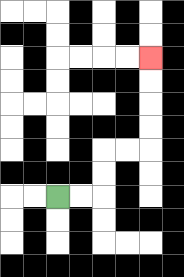{'start': '[2, 8]', 'end': '[6, 2]', 'path_directions': 'R,R,U,U,R,R,U,U,U,U', 'path_coordinates': '[[2, 8], [3, 8], [4, 8], [4, 7], [4, 6], [5, 6], [6, 6], [6, 5], [6, 4], [6, 3], [6, 2]]'}